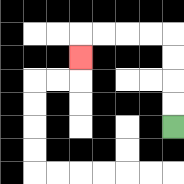{'start': '[7, 5]', 'end': '[3, 2]', 'path_directions': 'U,U,U,U,L,L,L,L,D', 'path_coordinates': '[[7, 5], [7, 4], [7, 3], [7, 2], [7, 1], [6, 1], [5, 1], [4, 1], [3, 1], [3, 2]]'}